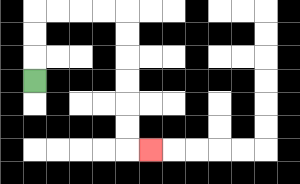{'start': '[1, 3]', 'end': '[6, 6]', 'path_directions': 'U,U,U,R,R,R,R,D,D,D,D,D,D,R', 'path_coordinates': '[[1, 3], [1, 2], [1, 1], [1, 0], [2, 0], [3, 0], [4, 0], [5, 0], [5, 1], [5, 2], [5, 3], [5, 4], [5, 5], [5, 6], [6, 6]]'}